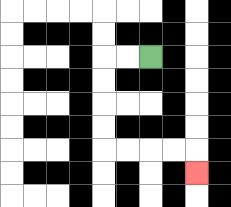{'start': '[6, 2]', 'end': '[8, 7]', 'path_directions': 'L,L,D,D,D,D,R,R,R,R,D', 'path_coordinates': '[[6, 2], [5, 2], [4, 2], [4, 3], [4, 4], [4, 5], [4, 6], [5, 6], [6, 6], [7, 6], [8, 6], [8, 7]]'}